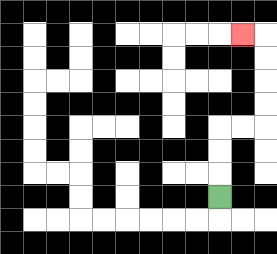{'start': '[9, 8]', 'end': '[10, 1]', 'path_directions': 'U,U,U,R,R,U,U,U,U,L', 'path_coordinates': '[[9, 8], [9, 7], [9, 6], [9, 5], [10, 5], [11, 5], [11, 4], [11, 3], [11, 2], [11, 1], [10, 1]]'}